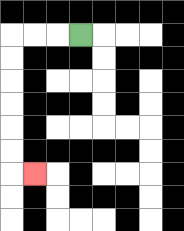{'start': '[3, 1]', 'end': '[1, 7]', 'path_directions': 'L,L,L,D,D,D,D,D,D,R', 'path_coordinates': '[[3, 1], [2, 1], [1, 1], [0, 1], [0, 2], [0, 3], [0, 4], [0, 5], [0, 6], [0, 7], [1, 7]]'}